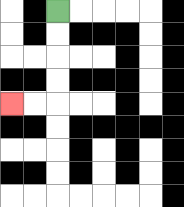{'start': '[2, 0]', 'end': '[0, 4]', 'path_directions': 'D,D,D,D,L,L', 'path_coordinates': '[[2, 0], [2, 1], [2, 2], [2, 3], [2, 4], [1, 4], [0, 4]]'}